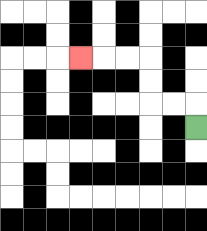{'start': '[8, 5]', 'end': '[3, 2]', 'path_directions': 'U,L,L,U,U,L,L,L', 'path_coordinates': '[[8, 5], [8, 4], [7, 4], [6, 4], [6, 3], [6, 2], [5, 2], [4, 2], [3, 2]]'}